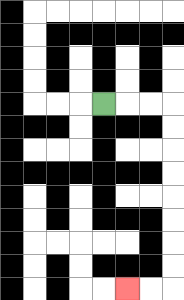{'start': '[4, 4]', 'end': '[5, 12]', 'path_directions': 'R,R,R,D,D,D,D,D,D,D,D,L,L', 'path_coordinates': '[[4, 4], [5, 4], [6, 4], [7, 4], [7, 5], [7, 6], [7, 7], [7, 8], [7, 9], [7, 10], [7, 11], [7, 12], [6, 12], [5, 12]]'}